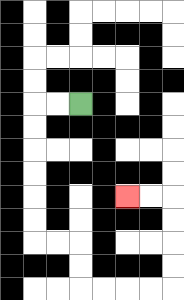{'start': '[3, 4]', 'end': '[5, 8]', 'path_directions': 'L,L,D,D,D,D,D,D,R,R,D,D,R,R,R,R,U,U,U,U,L,L', 'path_coordinates': '[[3, 4], [2, 4], [1, 4], [1, 5], [1, 6], [1, 7], [1, 8], [1, 9], [1, 10], [2, 10], [3, 10], [3, 11], [3, 12], [4, 12], [5, 12], [6, 12], [7, 12], [7, 11], [7, 10], [7, 9], [7, 8], [6, 8], [5, 8]]'}